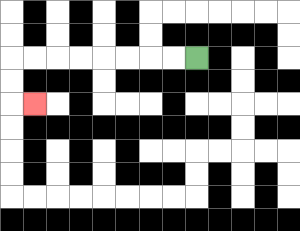{'start': '[8, 2]', 'end': '[1, 4]', 'path_directions': 'L,L,L,L,L,L,L,L,D,D,R', 'path_coordinates': '[[8, 2], [7, 2], [6, 2], [5, 2], [4, 2], [3, 2], [2, 2], [1, 2], [0, 2], [0, 3], [0, 4], [1, 4]]'}